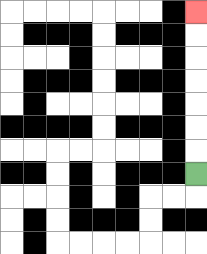{'start': '[8, 7]', 'end': '[8, 0]', 'path_directions': 'U,U,U,U,U,U,U', 'path_coordinates': '[[8, 7], [8, 6], [8, 5], [8, 4], [8, 3], [8, 2], [8, 1], [8, 0]]'}